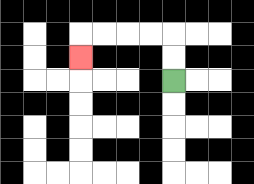{'start': '[7, 3]', 'end': '[3, 2]', 'path_directions': 'U,U,L,L,L,L,D', 'path_coordinates': '[[7, 3], [7, 2], [7, 1], [6, 1], [5, 1], [4, 1], [3, 1], [3, 2]]'}